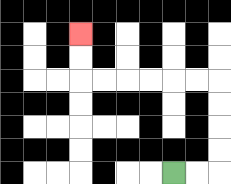{'start': '[7, 7]', 'end': '[3, 1]', 'path_directions': 'R,R,U,U,U,U,L,L,L,L,L,L,U,U', 'path_coordinates': '[[7, 7], [8, 7], [9, 7], [9, 6], [9, 5], [9, 4], [9, 3], [8, 3], [7, 3], [6, 3], [5, 3], [4, 3], [3, 3], [3, 2], [3, 1]]'}